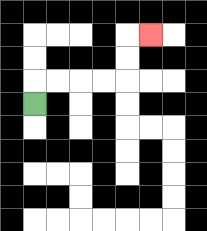{'start': '[1, 4]', 'end': '[6, 1]', 'path_directions': 'U,R,R,R,R,U,U,R', 'path_coordinates': '[[1, 4], [1, 3], [2, 3], [3, 3], [4, 3], [5, 3], [5, 2], [5, 1], [6, 1]]'}